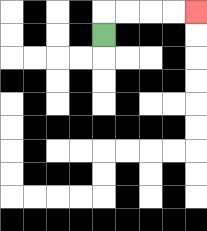{'start': '[4, 1]', 'end': '[8, 0]', 'path_directions': 'U,R,R,R,R', 'path_coordinates': '[[4, 1], [4, 0], [5, 0], [6, 0], [7, 0], [8, 0]]'}